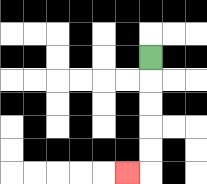{'start': '[6, 2]', 'end': '[5, 7]', 'path_directions': 'D,D,D,D,D,L', 'path_coordinates': '[[6, 2], [6, 3], [6, 4], [6, 5], [6, 6], [6, 7], [5, 7]]'}